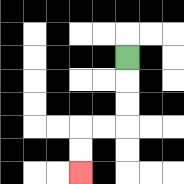{'start': '[5, 2]', 'end': '[3, 7]', 'path_directions': 'D,D,D,L,L,D,D', 'path_coordinates': '[[5, 2], [5, 3], [5, 4], [5, 5], [4, 5], [3, 5], [3, 6], [3, 7]]'}